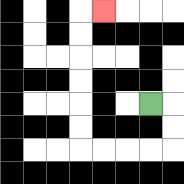{'start': '[6, 4]', 'end': '[4, 0]', 'path_directions': 'R,D,D,L,L,L,L,U,U,U,U,U,U,R', 'path_coordinates': '[[6, 4], [7, 4], [7, 5], [7, 6], [6, 6], [5, 6], [4, 6], [3, 6], [3, 5], [3, 4], [3, 3], [3, 2], [3, 1], [3, 0], [4, 0]]'}